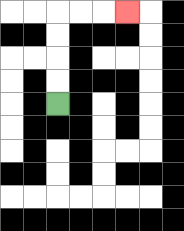{'start': '[2, 4]', 'end': '[5, 0]', 'path_directions': 'U,U,U,U,R,R,R', 'path_coordinates': '[[2, 4], [2, 3], [2, 2], [2, 1], [2, 0], [3, 0], [4, 0], [5, 0]]'}